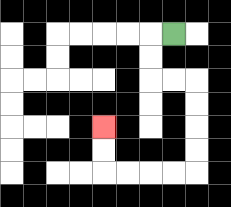{'start': '[7, 1]', 'end': '[4, 5]', 'path_directions': 'L,D,D,R,R,D,D,D,D,L,L,L,L,U,U', 'path_coordinates': '[[7, 1], [6, 1], [6, 2], [6, 3], [7, 3], [8, 3], [8, 4], [8, 5], [8, 6], [8, 7], [7, 7], [6, 7], [5, 7], [4, 7], [4, 6], [4, 5]]'}